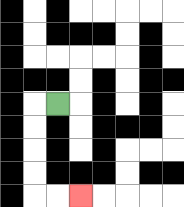{'start': '[2, 4]', 'end': '[3, 8]', 'path_directions': 'L,D,D,D,D,R,R', 'path_coordinates': '[[2, 4], [1, 4], [1, 5], [1, 6], [1, 7], [1, 8], [2, 8], [3, 8]]'}